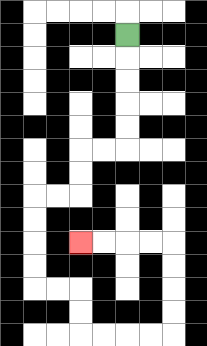{'start': '[5, 1]', 'end': '[3, 10]', 'path_directions': 'D,D,D,D,D,L,L,D,D,L,L,D,D,D,D,R,R,D,D,R,R,R,R,U,U,U,U,L,L,L,L', 'path_coordinates': '[[5, 1], [5, 2], [5, 3], [5, 4], [5, 5], [5, 6], [4, 6], [3, 6], [3, 7], [3, 8], [2, 8], [1, 8], [1, 9], [1, 10], [1, 11], [1, 12], [2, 12], [3, 12], [3, 13], [3, 14], [4, 14], [5, 14], [6, 14], [7, 14], [7, 13], [7, 12], [7, 11], [7, 10], [6, 10], [5, 10], [4, 10], [3, 10]]'}